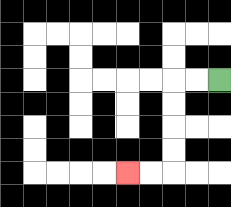{'start': '[9, 3]', 'end': '[5, 7]', 'path_directions': 'L,L,D,D,D,D,L,L', 'path_coordinates': '[[9, 3], [8, 3], [7, 3], [7, 4], [7, 5], [7, 6], [7, 7], [6, 7], [5, 7]]'}